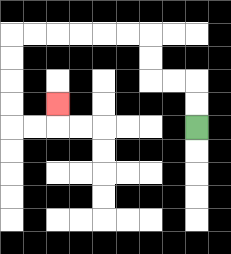{'start': '[8, 5]', 'end': '[2, 4]', 'path_directions': 'U,U,L,L,U,U,L,L,L,L,L,L,D,D,D,D,R,R,U', 'path_coordinates': '[[8, 5], [8, 4], [8, 3], [7, 3], [6, 3], [6, 2], [6, 1], [5, 1], [4, 1], [3, 1], [2, 1], [1, 1], [0, 1], [0, 2], [0, 3], [0, 4], [0, 5], [1, 5], [2, 5], [2, 4]]'}